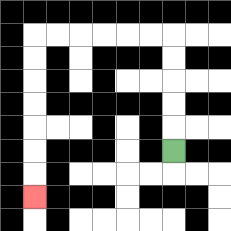{'start': '[7, 6]', 'end': '[1, 8]', 'path_directions': 'U,U,U,U,U,L,L,L,L,L,L,D,D,D,D,D,D,D', 'path_coordinates': '[[7, 6], [7, 5], [7, 4], [7, 3], [7, 2], [7, 1], [6, 1], [5, 1], [4, 1], [3, 1], [2, 1], [1, 1], [1, 2], [1, 3], [1, 4], [1, 5], [1, 6], [1, 7], [1, 8]]'}